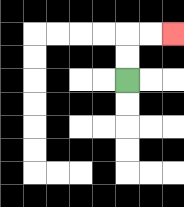{'start': '[5, 3]', 'end': '[7, 1]', 'path_directions': 'U,U,R,R', 'path_coordinates': '[[5, 3], [5, 2], [5, 1], [6, 1], [7, 1]]'}